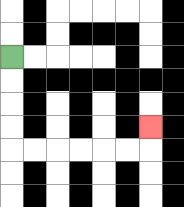{'start': '[0, 2]', 'end': '[6, 5]', 'path_directions': 'D,D,D,D,R,R,R,R,R,R,U', 'path_coordinates': '[[0, 2], [0, 3], [0, 4], [0, 5], [0, 6], [1, 6], [2, 6], [3, 6], [4, 6], [5, 6], [6, 6], [6, 5]]'}